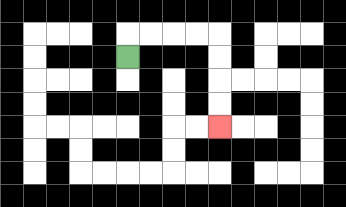{'start': '[5, 2]', 'end': '[9, 5]', 'path_directions': 'U,R,R,R,R,D,D,D,D', 'path_coordinates': '[[5, 2], [5, 1], [6, 1], [7, 1], [8, 1], [9, 1], [9, 2], [9, 3], [9, 4], [9, 5]]'}